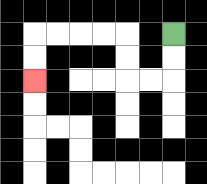{'start': '[7, 1]', 'end': '[1, 3]', 'path_directions': 'D,D,L,L,U,U,L,L,L,L,D,D', 'path_coordinates': '[[7, 1], [7, 2], [7, 3], [6, 3], [5, 3], [5, 2], [5, 1], [4, 1], [3, 1], [2, 1], [1, 1], [1, 2], [1, 3]]'}